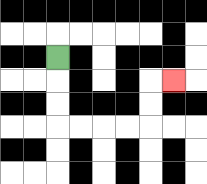{'start': '[2, 2]', 'end': '[7, 3]', 'path_directions': 'D,D,D,R,R,R,R,U,U,R', 'path_coordinates': '[[2, 2], [2, 3], [2, 4], [2, 5], [3, 5], [4, 5], [5, 5], [6, 5], [6, 4], [6, 3], [7, 3]]'}